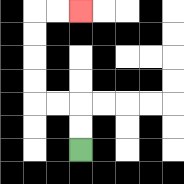{'start': '[3, 6]', 'end': '[3, 0]', 'path_directions': 'U,U,L,L,U,U,U,U,R,R', 'path_coordinates': '[[3, 6], [3, 5], [3, 4], [2, 4], [1, 4], [1, 3], [1, 2], [1, 1], [1, 0], [2, 0], [3, 0]]'}